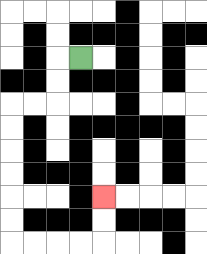{'start': '[3, 2]', 'end': '[4, 8]', 'path_directions': 'L,D,D,L,L,D,D,D,D,D,D,R,R,R,R,U,U', 'path_coordinates': '[[3, 2], [2, 2], [2, 3], [2, 4], [1, 4], [0, 4], [0, 5], [0, 6], [0, 7], [0, 8], [0, 9], [0, 10], [1, 10], [2, 10], [3, 10], [4, 10], [4, 9], [4, 8]]'}